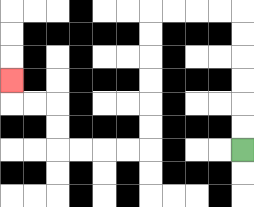{'start': '[10, 6]', 'end': '[0, 3]', 'path_directions': 'U,U,U,U,U,U,L,L,L,L,D,D,D,D,D,D,L,L,L,L,U,U,L,L,U', 'path_coordinates': '[[10, 6], [10, 5], [10, 4], [10, 3], [10, 2], [10, 1], [10, 0], [9, 0], [8, 0], [7, 0], [6, 0], [6, 1], [6, 2], [6, 3], [6, 4], [6, 5], [6, 6], [5, 6], [4, 6], [3, 6], [2, 6], [2, 5], [2, 4], [1, 4], [0, 4], [0, 3]]'}